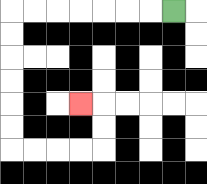{'start': '[7, 0]', 'end': '[3, 4]', 'path_directions': 'L,L,L,L,L,L,L,D,D,D,D,D,D,R,R,R,R,U,U,L', 'path_coordinates': '[[7, 0], [6, 0], [5, 0], [4, 0], [3, 0], [2, 0], [1, 0], [0, 0], [0, 1], [0, 2], [0, 3], [0, 4], [0, 5], [0, 6], [1, 6], [2, 6], [3, 6], [4, 6], [4, 5], [4, 4], [3, 4]]'}